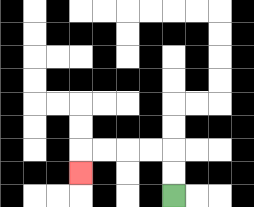{'start': '[7, 8]', 'end': '[3, 7]', 'path_directions': 'U,U,L,L,L,L,D', 'path_coordinates': '[[7, 8], [7, 7], [7, 6], [6, 6], [5, 6], [4, 6], [3, 6], [3, 7]]'}